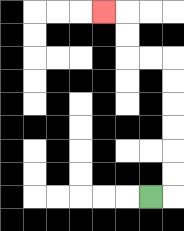{'start': '[6, 8]', 'end': '[4, 0]', 'path_directions': 'R,U,U,U,U,U,U,L,L,U,U,L', 'path_coordinates': '[[6, 8], [7, 8], [7, 7], [7, 6], [7, 5], [7, 4], [7, 3], [7, 2], [6, 2], [5, 2], [5, 1], [5, 0], [4, 0]]'}